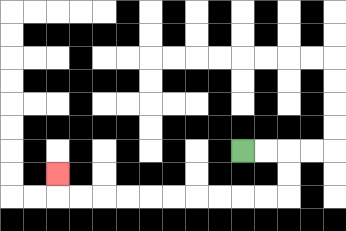{'start': '[10, 6]', 'end': '[2, 7]', 'path_directions': 'R,R,D,D,L,L,L,L,L,L,L,L,L,L,U', 'path_coordinates': '[[10, 6], [11, 6], [12, 6], [12, 7], [12, 8], [11, 8], [10, 8], [9, 8], [8, 8], [7, 8], [6, 8], [5, 8], [4, 8], [3, 8], [2, 8], [2, 7]]'}